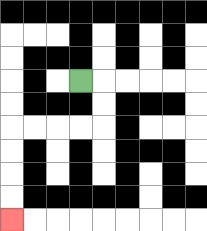{'start': '[3, 3]', 'end': '[0, 9]', 'path_directions': 'R,D,D,L,L,L,L,D,D,D,D', 'path_coordinates': '[[3, 3], [4, 3], [4, 4], [4, 5], [3, 5], [2, 5], [1, 5], [0, 5], [0, 6], [0, 7], [0, 8], [0, 9]]'}